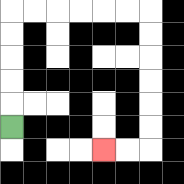{'start': '[0, 5]', 'end': '[4, 6]', 'path_directions': 'U,U,U,U,U,R,R,R,R,R,R,D,D,D,D,D,D,L,L', 'path_coordinates': '[[0, 5], [0, 4], [0, 3], [0, 2], [0, 1], [0, 0], [1, 0], [2, 0], [3, 0], [4, 0], [5, 0], [6, 0], [6, 1], [6, 2], [6, 3], [6, 4], [6, 5], [6, 6], [5, 6], [4, 6]]'}